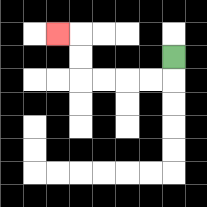{'start': '[7, 2]', 'end': '[2, 1]', 'path_directions': 'D,L,L,L,L,U,U,L', 'path_coordinates': '[[7, 2], [7, 3], [6, 3], [5, 3], [4, 3], [3, 3], [3, 2], [3, 1], [2, 1]]'}